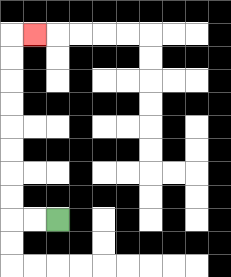{'start': '[2, 9]', 'end': '[1, 1]', 'path_directions': 'L,L,U,U,U,U,U,U,U,U,R', 'path_coordinates': '[[2, 9], [1, 9], [0, 9], [0, 8], [0, 7], [0, 6], [0, 5], [0, 4], [0, 3], [0, 2], [0, 1], [1, 1]]'}